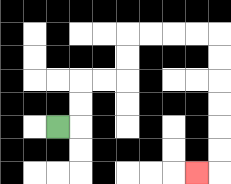{'start': '[2, 5]', 'end': '[8, 7]', 'path_directions': 'R,U,U,R,R,U,U,R,R,R,R,D,D,D,D,D,D,L', 'path_coordinates': '[[2, 5], [3, 5], [3, 4], [3, 3], [4, 3], [5, 3], [5, 2], [5, 1], [6, 1], [7, 1], [8, 1], [9, 1], [9, 2], [9, 3], [9, 4], [9, 5], [9, 6], [9, 7], [8, 7]]'}